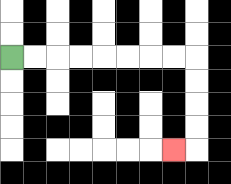{'start': '[0, 2]', 'end': '[7, 6]', 'path_directions': 'R,R,R,R,R,R,R,R,D,D,D,D,L', 'path_coordinates': '[[0, 2], [1, 2], [2, 2], [3, 2], [4, 2], [5, 2], [6, 2], [7, 2], [8, 2], [8, 3], [8, 4], [8, 5], [8, 6], [7, 6]]'}